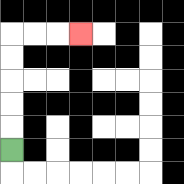{'start': '[0, 6]', 'end': '[3, 1]', 'path_directions': 'U,U,U,U,U,R,R,R', 'path_coordinates': '[[0, 6], [0, 5], [0, 4], [0, 3], [0, 2], [0, 1], [1, 1], [2, 1], [3, 1]]'}